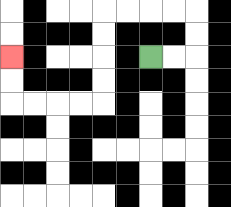{'start': '[6, 2]', 'end': '[0, 2]', 'path_directions': 'R,R,U,U,L,L,L,L,D,D,D,D,L,L,L,L,U,U', 'path_coordinates': '[[6, 2], [7, 2], [8, 2], [8, 1], [8, 0], [7, 0], [6, 0], [5, 0], [4, 0], [4, 1], [4, 2], [4, 3], [4, 4], [3, 4], [2, 4], [1, 4], [0, 4], [0, 3], [0, 2]]'}